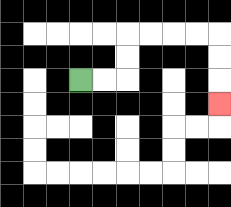{'start': '[3, 3]', 'end': '[9, 4]', 'path_directions': 'R,R,U,U,R,R,R,R,D,D,D', 'path_coordinates': '[[3, 3], [4, 3], [5, 3], [5, 2], [5, 1], [6, 1], [7, 1], [8, 1], [9, 1], [9, 2], [9, 3], [9, 4]]'}